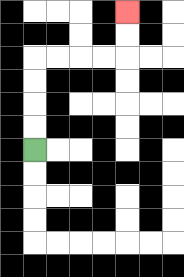{'start': '[1, 6]', 'end': '[5, 0]', 'path_directions': 'U,U,U,U,R,R,R,R,U,U', 'path_coordinates': '[[1, 6], [1, 5], [1, 4], [1, 3], [1, 2], [2, 2], [3, 2], [4, 2], [5, 2], [5, 1], [5, 0]]'}